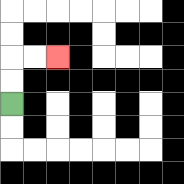{'start': '[0, 4]', 'end': '[2, 2]', 'path_directions': 'U,U,R,R', 'path_coordinates': '[[0, 4], [0, 3], [0, 2], [1, 2], [2, 2]]'}